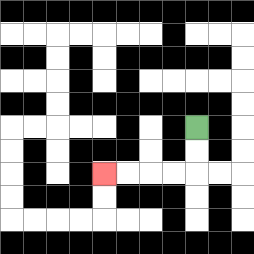{'start': '[8, 5]', 'end': '[4, 7]', 'path_directions': 'D,D,L,L,L,L', 'path_coordinates': '[[8, 5], [8, 6], [8, 7], [7, 7], [6, 7], [5, 7], [4, 7]]'}